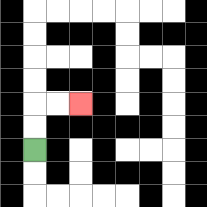{'start': '[1, 6]', 'end': '[3, 4]', 'path_directions': 'U,U,R,R', 'path_coordinates': '[[1, 6], [1, 5], [1, 4], [2, 4], [3, 4]]'}